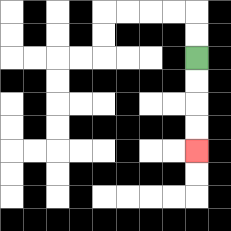{'start': '[8, 2]', 'end': '[8, 6]', 'path_directions': 'D,D,D,D', 'path_coordinates': '[[8, 2], [8, 3], [8, 4], [8, 5], [8, 6]]'}